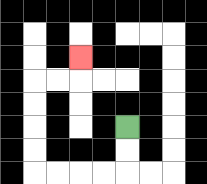{'start': '[5, 5]', 'end': '[3, 2]', 'path_directions': 'D,D,L,L,L,L,U,U,U,U,R,R,U', 'path_coordinates': '[[5, 5], [5, 6], [5, 7], [4, 7], [3, 7], [2, 7], [1, 7], [1, 6], [1, 5], [1, 4], [1, 3], [2, 3], [3, 3], [3, 2]]'}